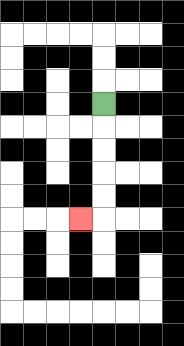{'start': '[4, 4]', 'end': '[3, 9]', 'path_directions': 'D,D,D,D,D,L', 'path_coordinates': '[[4, 4], [4, 5], [4, 6], [4, 7], [4, 8], [4, 9], [3, 9]]'}